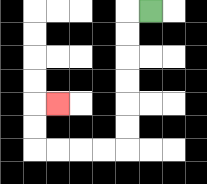{'start': '[6, 0]', 'end': '[2, 4]', 'path_directions': 'L,D,D,D,D,D,D,L,L,L,L,U,U,R', 'path_coordinates': '[[6, 0], [5, 0], [5, 1], [5, 2], [5, 3], [5, 4], [5, 5], [5, 6], [4, 6], [3, 6], [2, 6], [1, 6], [1, 5], [1, 4], [2, 4]]'}